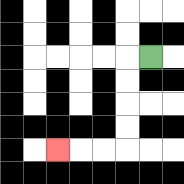{'start': '[6, 2]', 'end': '[2, 6]', 'path_directions': 'L,D,D,D,D,L,L,L', 'path_coordinates': '[[6, 2], [5, 2], [5, 3], [5, 4], [5, 5], [5, 6], [4, 6], [3, 6], [2, 6]]'}